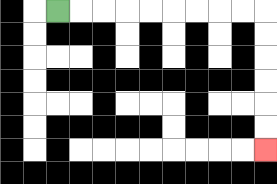{'start': '[2, 0]', 'end': '[11, 6]', 'path_directions': 'R,R,R,R,R,R,R,R,R,D,D,D,D,D,D', 'path_coordinates': '[[2, 0], [3, 0], [4, 0], [5, 0], [6, 0], [7, 0], [8, 0], [9, 0], [10, 0], [11, 0], [11, 1], [11, 2], [11, 3], [11, 4], [11, 5], [11, 6]]'}